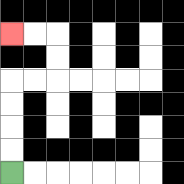{'start': '[0, 7]', 'end': '[0, 1]', 'path_directions': 'U,U,U,U,R,R,U,U,L,L', 'path_coordinates': '[[0, 7], [0, 6], [0, 5], [0, 4], [0, 3], [1, 3], [2, 3], [2, 2], [2, 1], [1, 1], [0, 1]]'}